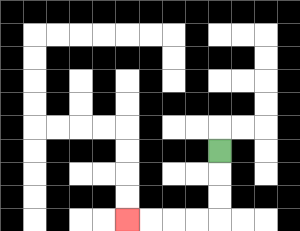{'start': '[9, 6]', 'end': '[5, 9]', 'path_directions': 'D,D,D,L,L,L,L', 'path_coordinates': '[[9, 6], [9, 7], [9, 8], [9, 9], [8, 9], [7, 9], [6, 9], [5, 9]]'}